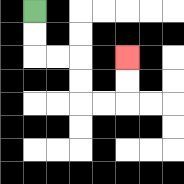{'start': '[1, 0]', 'end': '[5, 2]', 'path_directions': 'D,D,R,R,D,D,R,R,U,U', 'path_coordinates': '[[1, 0], [1, 1], [1, 2], [2, 2], [3, 2], [3, 3], [3, 4], [4, 4], [5, 4], [5, 3], [5, 2]]'}